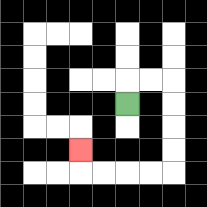{'start': '[5, 4]', 'end': '[3, 6]', 'path_directions': 'U,R,R,D,D,D,D,L,L,L,L,U', 'path_coordinates': '[[5, 4], [5, 3], [6, 3], [7, 3], [7, 4], [7, 5], [7, 6], [7, 7], [6, 7], [5, 7], [4, 7], [3, 7], [3, 6]]'}